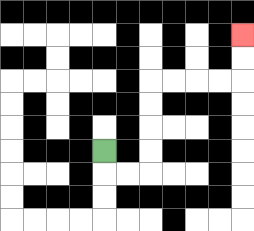{'start': '[4, 6]', 'end': '[10, 1]', 'path_directions': 'D,R,R,U,U,U,U,R,R,R,R,U,U', 'path_coordinates': '[[4, 6], [4, 7], [5, 7], [6, 7], [6, 6], [6, 5], [6, 4], [6, 3], [7, 3], [8, 3], [9, 3], [10, 3], [10, 2], [10, 1]]'}